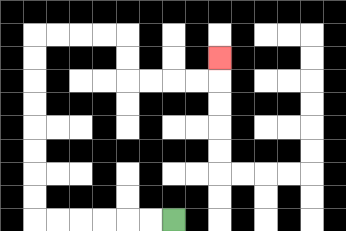{'start': '[7, 9]', 'end': '[9, 2]', 'path_directions': 'L,L,L,L,L,L,U,U,U,U,U,U,U,U,R,R,R,R,D,D,R,R,R,R,U', 'path_coordinates': '[[7, 9], [6, 9], [5, 9], [4, 9], [3, 9], [2, 9], [1, 9], [1, 8], [1, 7], [1, 6], [1, 5], [1, 4], [1, 3], [1, 2], [1, 1], [2, 1], [3, 1], [4, 1], [5, 1], [5, 2], [5, 3], [6, 3], [7, 3], [8, 3], [9, 3], [9, 2]]'}